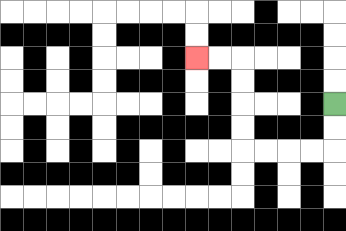{'start': '[14, 4]', 'end': '[8, 2]', 'path_directions': 'D,D,L,L,L,L,U,U,U,U,L,L', 'path_coordinates': '[[14, 4], [14, 5], [14, 6], [13, 6], [12, 6], [11, 6], [10, 6], [10, 5], [10, 4], [10, 3], [10, 2], [9, 2], [8, 2]]'}